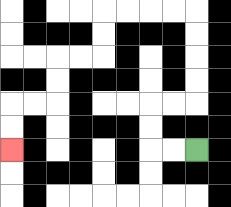{'start': '[8, 6]', 'end': '[0, 6]', 'path_directions': 'L,L,U,U,R,R,U,U,U,U,L,L,L,L,D,D,L,L,D,D,L,L,D,D', 'path_coordinates': '[[8, 6], [7, 6], [6, 6], [6, 5], [6, 4], [7, 4], [8, 4], [8, 3], [8, 2], [8, 1], [8, 0], [7, 0], [6, 0], [5, 0], [4, 0], [4, 1], [4, 2], [3, 2], [2, 2], [2, 3], [2, 4], [1, 4], [0, 4], [0, 5], [0, 6]]'}